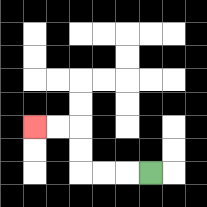{'start': '[6, 7]', 'end': '[1, 5]', 'path_directions': 'L,L,L,U,U,L,L', 'path_coordinates': '[[6, 7], [5, 7], [4, 7], [3, 7], [3, 6], [3, 5], [2, 5], [1, 5]]'}